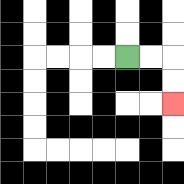{'start': '[5, 2]', 'end': '[7, 4]', 'path_directions': 'R,R,D,D', 'path_coordinates': '[[5, 2], [6, 2], [7, 2], [7, 3], [7, 4]]'}